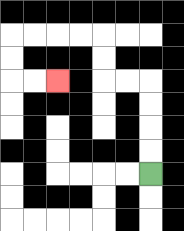{'start': '[6, 7]', 'end': '[2, 3]', 'path_directions': 'U,U,U,U,L,L,U,U,L,L,L,L,D,D,R,R', 'path_coordinates': '[[6, 7], [6, 6], [6, 5], [6, 4], [6, 3], [5, 3], [4, 3], [4, 2], [4, 1], [3, 1], [2, 1], [1, 1], [0, 1], [0, 2], [0, 3], [1, 3], [2, 3]]'}